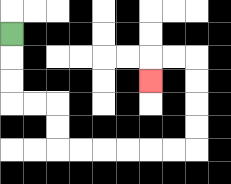{'start': '[0, 1]', 'end': '[6, 3]', 'path_directions': 'D,D,D,R,R,D,D,R,R,R,R,R,R,U,U,U,U,L,L,D', 'path_coordinates': '[[0, 1], [0, 2], [0, 3], [0, 4], [1, 4], [2, 4], [2, 5], [2, 6], [3, 6], [4, 6], [5, 6], [6, 6], [7, 6], [8, 6], [8, 5], [8, 4], [8, 3], [8, 2], [7, 2], [6, 2], [6, 3]]'}